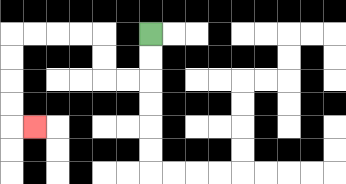{'start': '[6, 1]', 'end': '[1, 5]', 'path_directions': 'D,D,L,L,U,U,L,L,L,L,D,D,D,D,R', 'path_coordinates': '[[6, 1], [6, 2], [6, 3], [5, 3], [4, 3], [4, 2], [4, 1], [3, 1], [2, 1], [1, 1], [0, 1], [0, 2], [0, 3], [0, 4], [0, 5], [1, 5]]'}